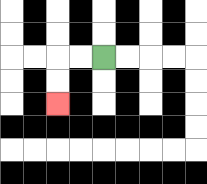{'start': '[4, 2]', 'end': '[2, 4]', 'path_directions': 'L,L,D,D', 'path_coordinates': '[[4, 2], [3, 2], [2, 2], [2, 3], [2, 4]]'}